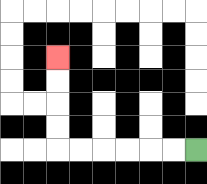{'start': '[8, 6]', 'end': '[2, 2]', 'path_directions': 'L,L,L,L,L,L,U,U,U,U', 'path_coordinates': '[[8, 6], [7, 6], [6, 6], [5, 6], [4, 6], [3, 6], [2, 6], [2, 5], [2, 4], [2, 3], [2, 2]]'}